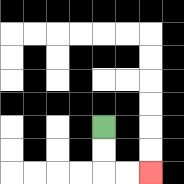{'start': '[4, 5]', 'end': '[6, 7]', 'path_directions': 'D,D,R,R', 'path_coordinates': '[[4, 5], [4, 6], [4, 7], [5, 7], [6, 7]]'}